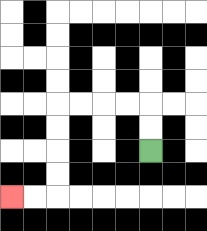{'start': '[6, 6]', 'end': '[0, 8]', 'path_directions': 'U,U,L,L,L,L,D,D,D,D,L,L', 'path_coordinates': '[[6, 6], [6, 5], [6, 4], [5, 4], [4, 4], [3, 4], [2, 4], [2, 5], [2, 6], [2, 7], [2, 8], [1, 8], [0, 8]]'}